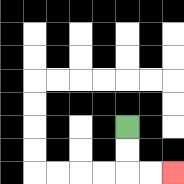{'start': '[5, 5]', 'end': '[7, 7]', 'path_directions': 'D,D,R,R', 'path_coordinates': '[[5, 5], [5, 6], [5, 7], [6, 7], [7, 7]]'}